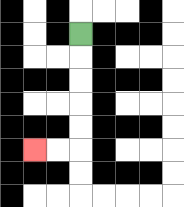{'start': '[3, 1]', 'end': '[1, 6]', 'path_directions': 'D,D,D,D,D,L,L', 'path_coordinates': '[[3, 1], [3, 2], [3, 3], [3, 4], [3, 5], [3, 6], [2, 6], [1, 6]]'}